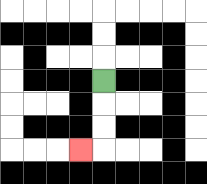{'start': '[4, 3]', 'end': '[3, 6]', 'path_directions': 'D,D,D,L', 'path_coordinates': '[[4, 3], [4, 4], [4, 5], [4, 6], [3, 6]]'}